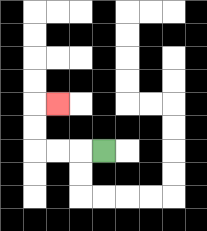{'start': '[4, 6]', 'end': '[2, 4]', 'path_directions': 'L,L,L,U,U,R', 'path_coordinates': '[[4, 6], [3, 6], [2, 6], [1, 6], [1, 5], [1, 4], [2, 4]]'}